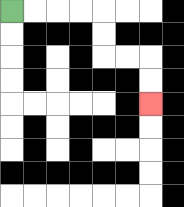{'start': '[0, 0]', 'end': '[6, 4]', 'path_directions': 'R,R,R,R,D,D,R,R,D,D', 'path_coordinates': '[[0, 0], [1, 0], [2, 0], [3, 0], [4, 0], [4, 1], [4, 2], [5, 2], [6, 2], [6, 3], [6, 4]]'}